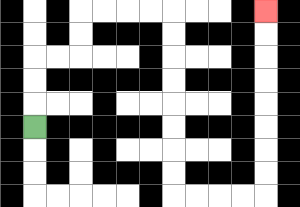{'start': '[1, 5]', 'end': '[11, 0]', 'path_directions': 'U,U,U,R,R,U,U,R,R,R,R,D,D,D,D,D,D,D,D,R,R,R,R,U,U,U,U,U,U,U,U', 'path_coordinates': '[[1, 5], [1, 4], [1, 3], [1, 2], [2, 2], [3, 2], [3, 1], [3, 0], [4, 0], [5, 0], [6, 0], [7, 0], [7, 1], [7, 2], [7, 3], [7, 4], [7, 5], [7, 6], [7, 7], [7, 8], [8, 8], [9, 8], [10, 8], [11, 8], [11, 7], [11, 6], [11, 5], [11, 4], [11, 3], [11, 2], [11, 1], [11, 0]]'}